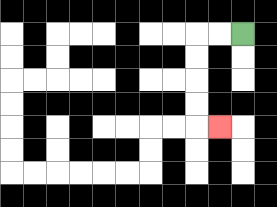{'start': '[10, 1]', 'end': '[9, 5]', 'path_directions': 'L,L,D,D,D,D,R', 'path_coordinates': '[[10, 1], [9, 1], [8, 1], [8, 2], [8, 3], [8, 4], [8, 5], [9, 5]]'}